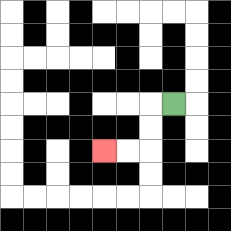{'start': '[7, 4]', 'end': '[4, 6]', 'path_directions': 'L,D,D,L,L', 'path_coordinates': '[[7, 4], [6, 4], [6, 5], [6, 6], [5, 6], [4, 6]]'}